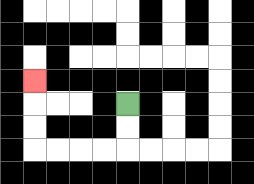{'start': '[5, 4]', 'end': '[1, 3]', 'path_directions': 'D,D,L,L,L,L,U,U,U', 'path_coordinates': '[[5, 4], [5, 5], [5, 6], [4, 6], [3, 6], [2, 6], [1, 6], [1, 5], [1, 4], [1, 3]]'}